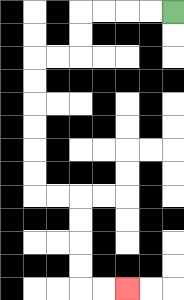{'start': '[7, 0]', 'end': '[5, 12]', 'path_directions': 'L,L,L,L,D,D,L,L,D,D,D,D,D,D,R,R,D,D,D,D,R,R', 'path_coordinates': '[[7, 0], [6, 0], [5, 0], [4, 0], [3, 0], [3, 1], [3, 2], [2, 2], [1, 2], [1, 3], [1, 4], [1, 5], [1, 6], [1, 7], [1, 8], [2, 8], [3, 8], [3, 9], [3, 10], [3, 11], [3, 12], [4, 12], [5, 12]]'}